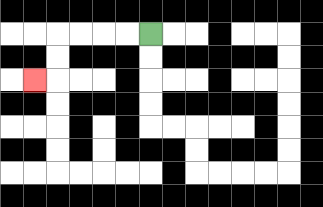{'start': '[6, 1]', 'end': '[1, 3]', 'path_directions': 'L,L,L,L,D,D,L', 'path_coordinates': '[[6, 1], [5, 1], [4, 1], [3, 1], [2, 1], [2, 2], [2, 3], [1, 3]]'}